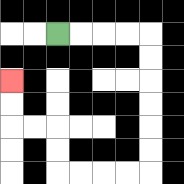{'start': '[2, 1]', 'end': '[0, 3]', 'path_directions': 'R,R,R,R,D,D,D,D,D,D,L,L,L,L,U,U,L,L,U,U', 'path_coordinates': '[[2, 1], [3, 1], [4, 1], [5, 1], [6, 1], [6, 2], [6, 3], [6, 4], [6, 5], [6, 6], [6, 7], [5, 7], [4, 7], [3, 7], [2, 7], [2, 6], [2, 5], [1, 5], [0, 5], [0, 4], [0, 3]]'}